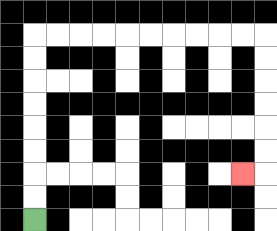{'start': '[1, 9]', 'end': '[10, 7]', 'path_directions': 'U,U,U,U,U,U,U,U,R,R,R,R,R,R,R,R,R,R,D,D,D,D,D,D,L', 'path_coordinates': '[[1, 9], [1, 8], [1, 7], [1, 6], [1, 5], [1, 4], [1, 3], [1, 2], [1, 1], [2, 1], [3, 1], [4, 1], [5, 1], [6, 1], [7, 1], [8, 1], [9, 1], [10, 1], [11, 1], [11, 2], [11, 3], [11, 4], [11, 5], [11, 6], [11, 7], [10, 7]]'}